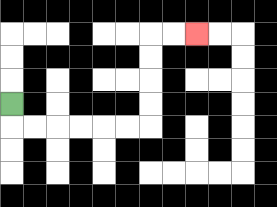{'start': '[0, 4]', 'end': '[8, 1]', 'path_directions': 'D,R,R,R,R,R,R,U,U,U,U,R,R', 'path_coordinates': '[[0, 4], [0, 5], [1, 5], [2, 5], [3, 5], [4, 5], [5, 5], [6, 5], [6, 4], [6, 3], [6, 2], [6, 1], [7, 1], [8, 1]]'}